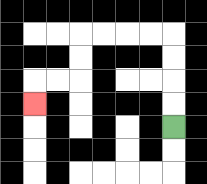{'start': '[7, 5]', 'end': '[1, 4]', 'path_directions': 'U,U,U,U,L,L,L,L,D,D,L,L,D', 'path_coordinates': '[[7, 5], [7, 4], [7, 3], [7, 2], [7, 1], [6, 1], [5, 1], [4, 1], [3, 1], [3, 2], [3, 3], [2, 3], [1, 3], [1, 4]]'}